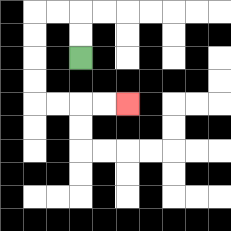{'start': '[3, 2]', 'end': '[5, 4]', 'path_directions': 'U,U,L,L,D,D,D,D,R,R,R,R', 'path_coordinates': '[[3, 2], [3, 1], [3, 0], [2, 0], [1, 0], [1, 1], [1, 2], [1, 3], [1, 4], [2, 4], [3, 4], [4, 4], [5, 4]]'}